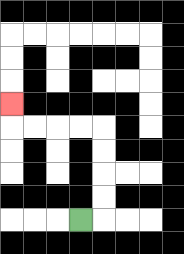{'start': '[3, 9]', 'end': '[0, 4]', 'path_directions': 'R,U,U,U,U,L,L,L,L,U', 'path_coordinates': '[[3, 9], [4, 9], [4, 8], [4, 7], [4, 6], [4, 5], [3, 5], [2, 5], [1, 5], [0, 5], [0, 4]]'}